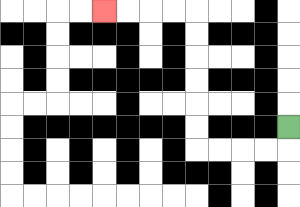{'start': '[12, 5]', 'end': '[4, 0]', 'path_directions': 'D,L,L,L,L,U,U,U,U,U,U,L,L,L,L', 'path_coordinates': '[[12, 5], [12, 6], [11, 6], [10, 6], [9, 6], [8, 6], [8, 5], [8, 4], [8, 3], [8, 2], [8, 1], [8, 0], [7, 0], [6, 0], [5, 0], [4, 0]]'}